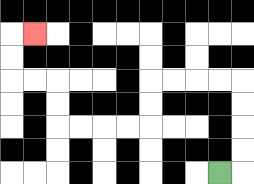{'start': '[9, 7]', 'end': '[1, 1]', 'path_directions': 'R,U,U,U,U,L,L,L,L,D,D,L,L,L,L,U,U,L,L,U,U,R', 'path_coordinates': '[[9, 7], [10, 7], [10, 6], [10, 5], [10, 4], [10, 3], [9, 3], [8, 3], [7, 3], [6, 3], [6, 4], [6, 5], [5, 5], [4, 5], [3, 5], [2, 5], [2, 4], [2, 3], [1, 3], [0, 3], [0, 2], [0, 1], [1, 1]]'}